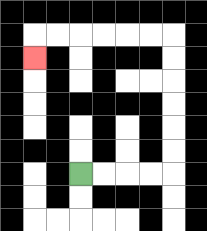{'start': '[3, 7]', 'end': '[1, 2]', 'path_directions': 'R,R,R,R,U,U,U,U,U,U,L,L,L,L,L,L,D', 'path_coordinates': '[[3, 7], [4, 7], [5, 7], [6, 7], [7, 7], [7, 6], [7, 5], [7, 4], [7, 3], [7, 2], [7, 1], [6, 1], [5, 1], [4, 1], [3, 1], [2, 1], [1, 1], [1, 2]]'}